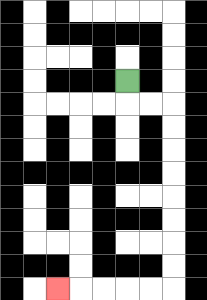{'start': '[5, 3]', 'end': '[2, 12]', 'path_directions': 'D,R,R,D,D,D,D,D,D,D,D,L,L,L,L,L', 'path_coordinates': '[[5, 3], [5, 4], [6, 4], [7, 4], [7, 5], [7, 6], [7, 7], [7, 8], [7, 9], [7, 10], [7, 11], [7, 12], [6, 12], [5, 12], [4, 12], [3, 12], [2, 12]]'}